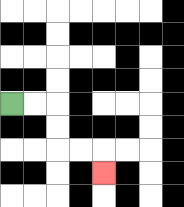{'start': '[0, 4]', 'end': '[4, 7]', 'path_directions': 'R,R,D,D,R,R,D', 'path_coordinates': '[[0, 4], [1, 4], [2, 4], [2, 5], [2, 6], [3, 6], [4, 6], [4, 7]]'}